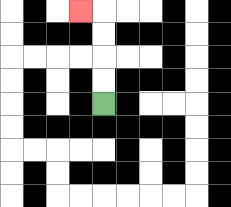{'start': '[4, 4]', 'end': '[3, 0]', 'path_directions': 'U,U,U,U,L', 'path_coordinates': '[[4, 4], [4, 3], [4, 2], [4, 1], [4, 0], [3, 0]]'}